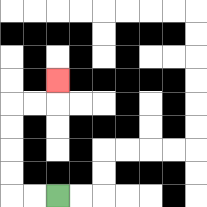{'start': '[2, 8]', 'end': '[2, 3]', 'path_directions': 'L,L,U,U,U,U,R,R,U', 'path_coordinates': '[[2, 8], [1, 8], [0, 8], [0, 7], [0, 6], [0, 5], [0, 4], [1, 4], [2, 4], [2, 3]]'}